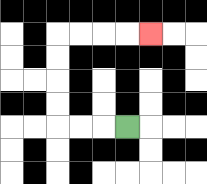{'start': '[5, 5]', 'end': '[6, 1]', 'path_directions': 'L,L,L,U,U,U,U,R,R,R,R', 'path_coordinates': '[[5, 5], [4, 5], [3, 5], [2, 5], [2, 4], [2, 3], [2, 2], [2, 1], [3, 1], [4, 1], [5, 1], [6, 1]]'}